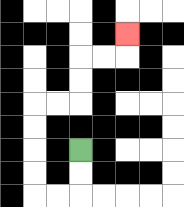{'start': '[3, 6]', 'end': '[5, 1]', 'path_directions': 'D,D,L,L,U,U,U,U,R,R,U,U,R,R,U', 'path_coordinates': '[[3, 6], [3, 7], [3, 8], [2, 8], [1, 8], [1, 7], [1, 6], [1, 5], [1, 4], [2, 4], [3, 4], [3, 3], [3, 2], [4, 2], [5, 2], [5, 1]]'}